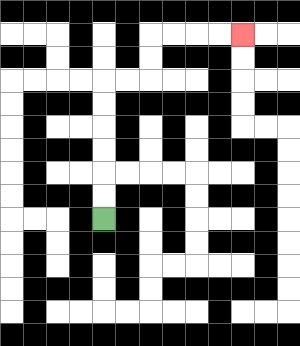{'start': '[4, 9]', 'end': '[10, 1]', 'path_directions': 'U,U,U,U,U,U,R,R,U,U,R,R,R,R', 'path_coordinates': '[[4, 9], [4, 8], [4, 7], [4, 6], [4, 5], [4, 4], [4, 3], [5, 3], [6, 3], [6, 2], [6, 1], [7, 1], [8, 1], [9, 1], [10, 1]]'}